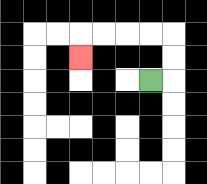{'start': '[6, 3]', 'end': '[3, 2]', 'path_directions': 'R,U,U,L,L,L,L,D', 'path_coordinates': '[[6, 3], [7, 3], [7, 2], [7, 1], [6, 1], [5, 1], [4, 1], [3, 1], [3, 2]]'}